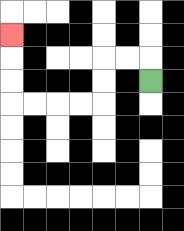{'start': '[6, 3]', 'end': '[0, 1]', 'path_directions': 'U,L,L,D,D,L,L,L,L,U,U,U', 'path_coordinates': '[[6, 3], [6, 2], [5, 2], [4, 2], [4, 3], [4, 4], [3, 4], [2, 4], [1, 4], [0, 4], [0, 3], [0, 2], [0, 1]]'}